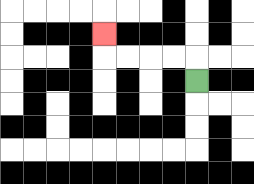{'start': '[8, 3]', 'end': '[4, 1]', 'path_directions': 'U,L,L,L,L,U', 'path_coordinates': '[[8, 3], [8, 2], [7, 2], [6, 2], [5, 2], [4, 2], [4, 1]]'}